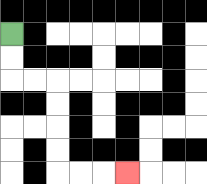{'start': '[0, 1]', 'end': '[5, 7]', 'path_directions': 'D,D,R,R,D,D,D,D,R,R,R', 'path_coordinates': '[[0, 1], [0, 2], [0, 3], [1, 3], [2, 3], [2, 4], [2, 5], [2, 6], [2, 7], [3, 7], [4, 7], [5, 7]]'}